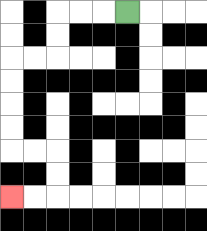{'start': '[5, 0]', 'end': '[0, 8]', 'path_directions': 'L,L,L,D,D,L,L,D,D,D,D,R,R,D,D,L,L', 'path_coordinates': '[[5, 0], [4, 0], [3, 0], [2, 0], [2, 1], [2, 2], [1, 2], [0, 2], [0, 3], [0, 4], [0, 5], [0, 6], [1, 6], [2, 6], [2, 7], [2, 8], [1, 8], [0, 8]]'}